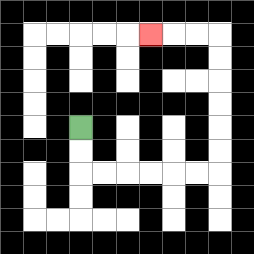{'start': '[3, 5]', 'end': '[6, 1]', 'path_directions': 'D,D,R,R,R,R,R,R,U,U,U,U,U,U,L,L,L', 'path_coordinates': '[[3, 5], [3, 6], [3, 7], [4, 7], [5, 7], [6, 7], [7, 7], [8, 7], [9, 7], [9, 6], [9, 5], [9, 4], [9, 3], [9, 2], [9, 1], [8, 1], [7, 1], [6, 1]]'}